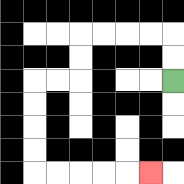{'start': '[7, 3]', 'end': '[6, 7]', 'path_directions': 'U,U,L,L,L,L,D,D,L,L,D,D,D,D,R,R,R,R,R', 'path_coordinates': '[[7, 3], [7, 2], [7, 1], [6, 1], [5, 1], [4, 1], [3, 1], [3, 2], [3, 3], [2, 3], [1, 3], [1, 4], [1, 5], [1, 6], [1, 7], [2, 7], [3, 7], [4, 7], [5, 7], [6, 7]]'}